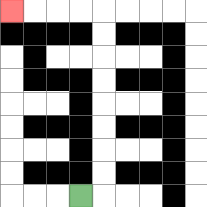{'start': '[3, 8]', 'end': '[0, 0]', 'path_directions': 'R,U,U,U,U,U,U,U,U,L,L,L,L', 'path_coordinates': '[[3, 8], [4, 8], [4, 7], [4, 6], [4, 5], [4, 4], [4, 3], [4, 2], [4, 1], [4, 0], [3, 0], [2, 0], [1, 0], [0, 0]]'}